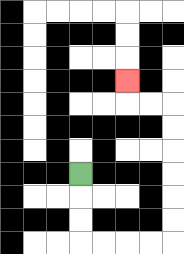{'start': '[3, 7]', 'end': '[5, 3]', 'path_directions': 'D,D,D,R,R,R,R,U,U,U,U,U,U,L,L,U', 'path_coordinates': '[[3, 7], [3, 8], [3, 9], [3, 10], [4, 10], [5, 10], [6, 10], [7, 10], [7, 9], [7, 8], [7, 7], [7, 6], [7, 5], [7, 4], [6, 4], [5, 4], [5, 3]]'}